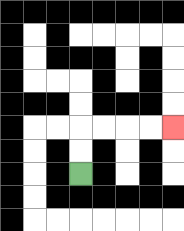{'start': '[3, 7]', 'end': '[7, 5]', 'path_directions': 'U,U,R,R,R,R', 'path_coordinates': '[[3, 7], [3, 6], [3, 5], [4, 5], [5, 5], [6, 5], [7, 5]]'}